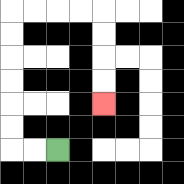{'start': '[2, 6]', 'end': '[4, 4]', 'path_directions': 'L,L,U,U,U,U,U,U,R,R,R,R,D,D,D,D', 'path_coordinates': '[[2, 6], [1, 6], [0, 6], [0, 5], [0, 4], [0, 3], [0, 2], [0, 1], [0, 0], [1, 0], [2, 0], [3, 0], [4, 0], [4, 1], [4, 2], [4, 3], [4, 4]]'}